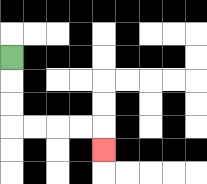{'start': '[0, 2]', 'end': '[4, 6]', 'path_directions': 'D,D,D,R,R,R,R,D', 'path_coordinates': '[[0, 2], [0, 3], [0, 4], [0, 5], [1, 5], [2, 5], [3, 5], [4, 5], [4, 6]]'}